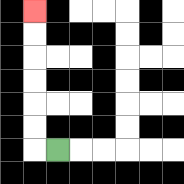{'start': '[2, 6]', 'end': '[1, 0]', 'path_directions': 'L,U,U,U,U,U,U', 'path_coordinates': '[[2, 6], [1, 6], [1, 5], [1, 4], [1, 3], [1, 2], [1, 1], [1, 0]]'}